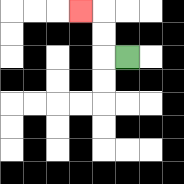{'start': '[5, 2]', 'end': '[3, 0]', 'path_directions': 'L,U,U,L', 'path_coordinates': '[[5, 2], [4, 2], [4, 1], [4, 0], [3, 0]]'}